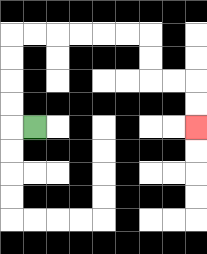{'start': '[1, 5]', 'end': '[8, 5]', 'path_directions': 'L,U,U,U,U,R,R,R,R,R,R,D,D,R,R,D,D', 'path_coordinates': '[[1, 5], [0, 5], [0, 4], [0, 3], [0, 2], [0, 1], [1, 1], [2, 1], [3, 1], [4, 1], [5, 1], [6, 1], [6, 2], [6, 3], [7, 3], [8, 3], [8, 4], [8, 5]]'}